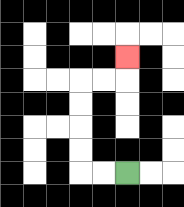{'start': '[5, 7]', 'end': '[5, 2]', 'path_directions': 'L,L,U,U,U,U,R,R,U', 'path_coordinates': '[[5, 7], [4, 7], [3, 7], [3, 6], [3, 5], [3, 4], [3, 3], [4, 3], [5, 3], [5, 2]]'}